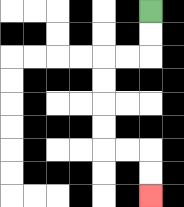{'start': '[6, 0]', 'end': '[6, 8]', 'path_directions': 'D,D,L,L,D,D,D,D,R,R,D,D', 'path_coordinates': '[[6, 0], [6, 1], [6, 2], [5, 2], [4, 2], [4, 3], [4, 4], [4, 5], [4, 6], [5, 6], [6, 6], [6, 7], [6, 8]]'}